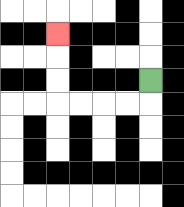{'start': '[6, 3]', 'end': '[2, 1]', 'path_directions': 'D,L,L,L,L,U,U,U', 'path_coordinates': '[[6, 3], [6, 4], [5, 4], [4, 4], [3, 4], [2, 4], [2, 3], [2, 2], [2, 1]]'}